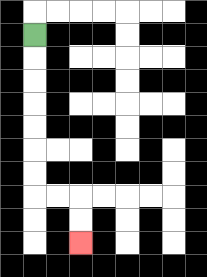{'start': '[1, 1]', 'end': '[3, 10]', 'path_directions': 'D,D,D,D,D,D,D,R,R,D,D', 'path_coordinates': '[[1, 1], [1, 2], [1, 3], [1, 4], [1, 5], [1, 6], [1, 7], [1, 8], [2, 8], [3, 8], [3, 9], [3, 10]]'}